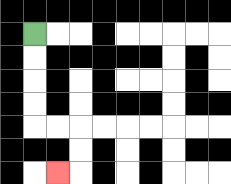{'start': '[1, 1]', 'end': '[2, 7]', 'path_directions': 'D,D,D,D,R,R,D,D,L', 'path_coordinates': '[[1, 1], [1, 2], [1, 3], [1, 4], [1, 5], [2, 5], [3, 5], [3, 6], [3, 7], [2, 7]]'}